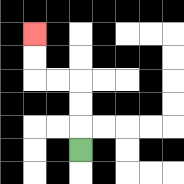{'start': '[3, 6]', 'end': '[1, 1]', 'path_directions': 'U,U,U,L,L,U,U', 'path_coordinates': '[[3, 6], [3, 5], [3, 4], [3, 3], [2, 3], [1, 3], [1, 2], [1, 1]]'}